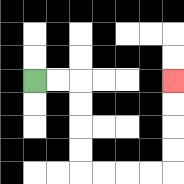{'start': '[1, 3]', 'end': '[7, 3]', 'path_directions': 'R,R,D,D,D,D,R,R,R,R,U,U,U,U', 'path_coordinates': '[[1, 3], [2, 3], [3, 3], [3, 4], [3, 5], [3, 6], [3, 7], [4, 7], [5, 7], [6, 7], [7, 7], [7, 6], [7, 5], [7, 4], [7, 3]]'}